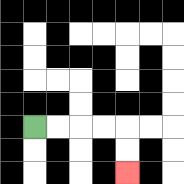{'start': '[1, 5]', 'end': '[5, 7]', 'path_directions': 'R,R,R,R,D,D', 'path_coordinates': '[[1, 5], [2, 5], [3, 5], [4, 5], [5, 5], [5, 6], [5, 7]]'}